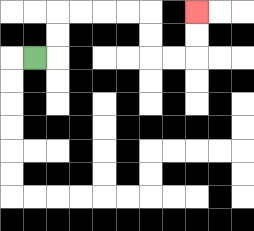{'start': '[1, 2]', 'end': '[8, 0]', 'path_directions': 'R,U,U,R,R,R,R,D,D,R,R,U,U', 'path_coordinates': '[[1, 2], [2, 2], [2, 1], [2, 0], [3, 0], [4, 0], [5, 0], [6, 0], [6, 1], [6, 2], [7, 2], [8, 2], [8, 1], [8, 0]]'}